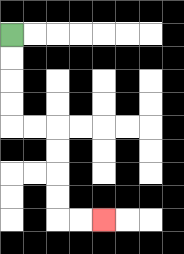{'start': '[0, 1]', 'end': '[4, 9]', 'path_directions': 'D,D,D,D,R,R,D,D,D,D,R,R', 'path_coordinates': '[[0, 1], [0, 2], [0, 3], [0, 4], [0, 5], [1, 5], [2, 5], [2, 6], [2, 7], [2, 8], [2, 9], [3, 9], [4, 9]]'}